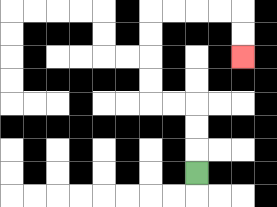{'start': '[8, 7]', 'end': '[10, 2]', 'path_directions': 'U,U,U,L,L,U,U,U,U,R,R,R,R,D,D', 'path_coordinates': '[[8, 7], [8, 6], [8, 5], [8, 4], [7, 4], [6, 4], [6, 3], [6, 2], [6, 1], [6, 0], [7, 0], [8, 0], [9, 0], [10, 0], [10, 1], [10, 2]]'}